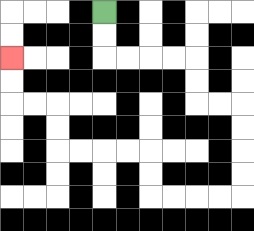{'start': '[4, 0]', 'end': '[0, 2]', 'path_directions': 'D,D,R,R,R,R,D,D,R,R,D,D,D,D,L,L,L,L,U,U,L,L,L,L,U,U,L,L,U,U', 'path_coordinates': '[[4, 0], [4, 1], [4, 2], [5, 2], [6, 2], [7, 2], [8, 2], [8, 3], [8, 4], [9, 4], [10, 4], [10, 5], [10, 6], [10, 7], [10, 8], [9, 8], [8, 8], [7, 8], [6, 8], [6, 7], [6, 6], [5, 6], [4, 6], [3, 6], [2, 6], [2, 5], [2, 4], [1, 4], [0, 4], [0, 3], [0, 2]]'}